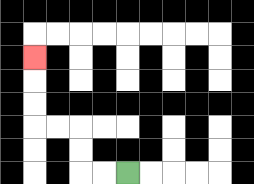{'start': '[5, 7]', 'end': '[1, 2]', 'path_directions': 'L,L,U,U,L,L,U,U,U', 'path_coordinates': '[[5, 7], [4, 7], [3, 7], [3, 6], [3, 5], [2, 5], [1, 5], [1, 4], [1, 3], [1, 2]]'}